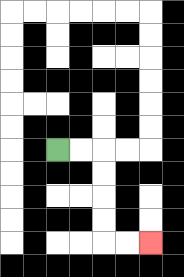{'start': '[2, 6]', 'end': '[6, 10]', 'path_directions': 'R,R,D,D,D,D,R,R', 'path_coordinates': '[[2, 6], [3, 6], [4, 6], [4, 7], [4, 8], [4, 9], [4, 10], [5, 10], [6, 10]]'}